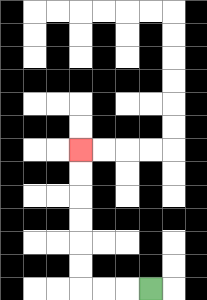{'start': '[6, 12]', 'end': '[3, 6]', 'path_directions': 'L,L,L,U,U,U,U,U,U', 'path_coordinates': '[[6, 12], [5, 12], [4, 12], [3, 12], [3, 11], [3, 10], [3, 9], [3, 8], [3, 7], [3, 6]]'}